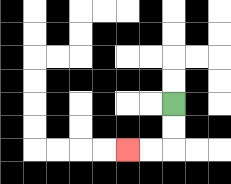{'start': '[7, 4]', 'end': '[5, 6]', 'path_directions': 'D,D,L,L', 'path_coordinates': '[[7, 4], [7, 5], [7, 6], [6, 6], [5, 6]]'}